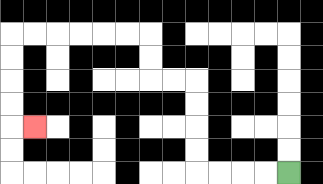{'start': '[12, 7]', 'end': '[1, 5]', 'path_directions': 'L,L,L,L,U,U,U,U,L,L,U,U,L,L,L,L,L,L,D,D,D,D,R', 'path_coordinates': '[[12, 7], [11, 7], [10, 7], [9, 7], [8, 7], [8, 6], [8, 5], [8, 4], [8, 3], [7, 3], [6, 3], [6, 2], [6, 1], [5, 1], [4, 1], [3, 1], [2, 1], [1, 1], [0, 1], [0, 2], [0, 3], [0, 4], [0, 5], [1, 5]]'}